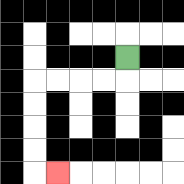{'start': '[5, 2]', 'end': '[2, 7]', 'path_directions': 'D,L,L,L,L,D,D,D,D,R', 'path_coordinates': '[[5, 2], [5, 3], [4, 3], [3, 3], [2, 3], [1, 3], [1, 4], [1, 5], [1, 6], [1, 7], [2, 7]]'}